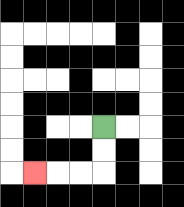{'start': '[4, 5]', 'end': '[1, 7]', 'path_directions': 'D,D,L,L,L', 'path_coordinates': '[[4, 5], [4, 6], [4, 7], [3, 7], [2, 7], [1, 7]]'}